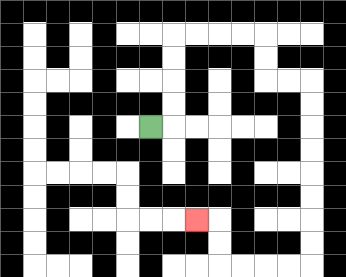{'start': '[6, 5]', 'end': '[8, 9]', 'path_directions': 'R,U,U,U,U,R,R,R,R,D,D,R,R,D,D,D,D,D,D,D,D,L,L,L,L,U,U,L', 'path_coordinates': '[[6, 5], [7, 5], [7, 4], [7, 3], [7, 2], [7, 1], [8, 1], [9, 1], [10, 1], [11, 1], [11, 2], [11, 3], [12, 3], [13, 3], [13, 4], [13, 5], [13, 6], [13, 7], [13, 8], [13, 9], [13, 10], [13, 11], [12, 11], [11, 11], [10, 11], [9, 11], [9, 10], [9, 9], [8, 9]]'}